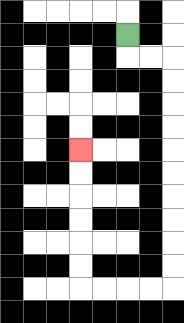{'start': '[5, 1]', 'end': '[3, 6]', 'path_directions': 'D,R,R,D,D,D,D,D,D,D,D,D,D,L,L,L,L,U,U,U,U,U,U', 'path_coordinates': '[[5, 1], [5, 2], [6, 2], [7, 2], [7, 3], [7, 4], [7, 5], [7, 6], [7, 7], [7, 8], [7, 9], [7, 10], [7, 11], [7, 12], [6, 12], [5, 12], [4, 12], [3, 12], [3, 11], [3, 10], [3, 9], [3, 8], [3, 7], [3, 6]]'}